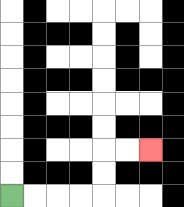{'start': '[0, 8]', 'end': '[6, 6]', 'path_directions': 'R,R,R,R,U,U,R,R', 'path_coordinates': '[[0, 8], [1, 8], [2, 8], [3, 8], [4, 8], [4, 7], [4, 6], [5, 6], [6, 6]]'}